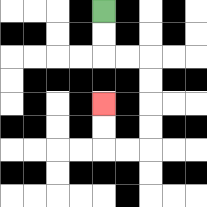{'start': '[4, 0]', 'end': '[4, 4]', 'path_directions': 'D,D,R,R,D,D,D,D,L,L,U,U', 'path_coordinates': '[[4, 0], [4, 1], [4, 2], [5, 2], [6, 2], [6, 3], [6, 4], [6, 5], [6, 6], [5, 6], [4, 6], [4, 5], [4, 4]]'}